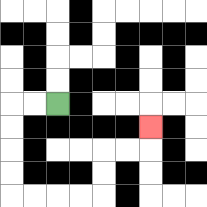{'start': '[2, 4]', 'end': '[6, 5]', 'path_directions': 'L,L,D,D,D,D,R,R,R,R,U,U,R,R,U', 'path_coordinates': '[[2, 4], [1, 4], [0, 4], [0, 5], [0, 6], [0, 7], [0, 8], [1, 8], [2, 8], [3, 8], [4, 8], [4, 7], [4, 6], [5, 6], [6, 6], [6, 5]]'}